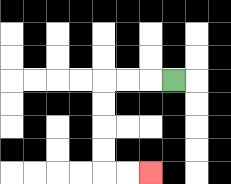{'start': '[7, 3]', 'end': '[6, 7]', 'path_directions': 'L,L,L,D,D,D,D,R,R', 'path_coordinates': '[[7, 3], [6, 3], [5, 3], [4, 3], [4, 4], [4, 5], [4, 6], [4, 7], [5, 7], [6, 7]]'}